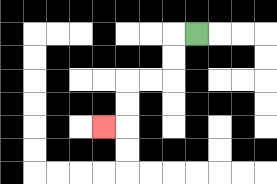{'start': '[8, 1]', 'end': '[4, 5]', 'path_directions': 'L,D,D,L,L,D,D,L', 'path_coordinates': '[[8, 1], [7, 1], [7, 2], [7, 3], [6, 3], [5, 3], [5, 4], [5, 5], [4, 5]]'}